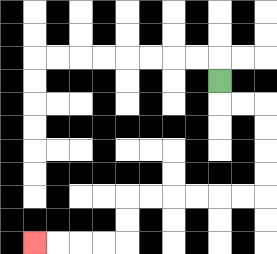{'start': '[9, 3]', 'end': '[1, 10]', 'path_directions': 'D,R,R,D,D,D,D,L,L,L,L,L,L,D,D,L,L,L,L', 'path_coordinates': '[[9, 3], [9, 4], [10, 4], [11, 4], [11, 5], [11, 6], [11, 7], [11, 8], [10, 8], [9, 8], [8, 8], [7, 8], [6, 8], [5, 8], [5, 9], [5, 10], [4, 10], [3, 10], [2, 10], [1, 10]]'}